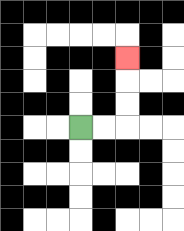{'start': '[3, 5]', 'end': '[5, 2]', 'path_directions': 'R,R,U,U,U', 'path_coordinates': '[[3, 5], [4, 5], [5, 5], [5, 4], [5, 3], [5, 2]]'}